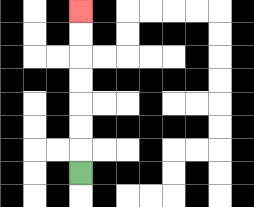{'start': '[3, 7]', 'end': '[3, 0]', 'path_directions': 'U,U,U,U,U,U,U', 'path_coordinates': '[[3, 7], [3, 6], [3, 5], [3, 4], [3, 3], [3, 2], [3, 1], [3, 0]]'}